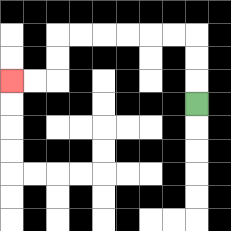{'start': '[8, 4]', 'end': '[0, 3]', 'path_directions': 'U,U,U,L,L,L,L,L,L,D,D,L,L', 'path_coordinates': '[[8, 4], [8, 3], [8, 2], [8, 1], [7, 1], [6, 1], [5, 1], [4, 1], [3, 1], [2, 1], [2, 2], [2, 3], [1, 3], [0, 3]]'}